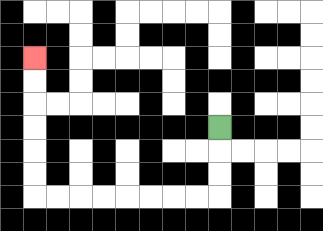{'start': '[9, 5]', 'end': '[1, 2]', 'path_directions': 'D,D,D,L,L,L,L,L,L,L,L,U,U,U,U,U,U', 'path_coordinates': '[[9, 5], [9, 6], [9, 7], [9, 8], [8, 8], [7, 8], [6, 8], [5, 8], [4, 8], [3, 8], [2, 8], [1, 8], [1, 7], [1, 6], [1, 5], [1, 4], [1, 3], [1, 2]]'}